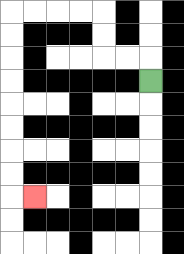{'start': '[6, 3]', 'end': '[1, 8]', 'path_directions': 'U,L,L,U,U,L,L,L,L,D,D,D,D,D,D,D,D,R', 'path_coordinates': '[[6, 3], [6, 2], [5, 2], [4, 2], [4, 1], [4, 0], [3, 0], [2, 0], [1, 0], [0, 0], [0, 1], [0, 2], [0, 3], [0, 4], [0, 5], [0, 6], [0, 7], [0, 8], [1, 8]]'}